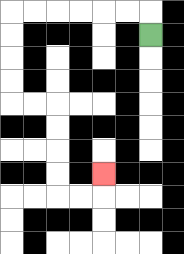{'start': '[6, 1]', 'end': '[4, 7]', 'path_directions': 'U,L,L,L,L,L,L,D,D,D,D,R,R,D,D,D,D,R,R,U', 'path_coordinates': '[[6, 1], [6, 0], [5, 0], [4, 0], [3, 0], [2, 0], [1, 0], [0, 0], [0, 1], [0, 2], [0, 3], [0, 4], [1, 4], [2, 4], [2, 5], [2, 6], [2, 7], [2, 8], [3, 8], [4, 8], [4, 7]]'}